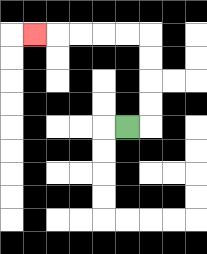{'start': '[5, 5]', 'end': '[1, 1]', 'path_directions': 'R,U,U,U,U,L,L,L,L,L', 'path_coordinates': '[[5, 5], [6, 5], [6, 4], [6, 3], [6, 2], [6, 1], [5, 1], [4, 1], [3, 1], [2, 1], [1, 1]]'}